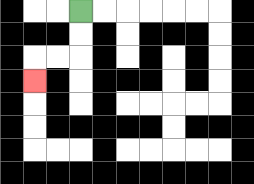{'start': '[3, 0]', 'end': '[1, 3]', 'path_directions': 'D,D,L,L,D', 'path_coordinates': '[[3, 0], [3, 1], [3, 2], [2, 2], [1, 2], [1, 3]]'}